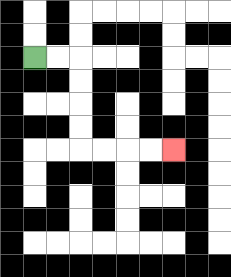{'start': '[1, 2]', 'end': '[7, 6]', 'path_directions': 'R,R,D,D,D,D,R,R,R,R', 'path_coordinates': '[[1, 2], [2, 2], [3, 2], [3, 3], [3, 4], [3, 5], [3, 6], [4, 6], [5, 6], [6, 6], [7, 6]]'}